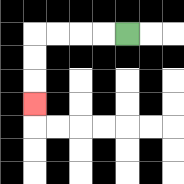{'start': '[5, 1]', 'end': '[1, 4]', 'path_directions': 'L,L,L,L,D,D,D', 'path_coordinates': '[[5, 1], [4, 1], [3, 1], [2, 1], [1, 1], [1, 2], [1, 3], [1, 4]]'}